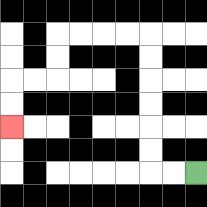{'start': '[8, 7]', 'end': '[0, 5]', 'path_directions': 'L,L,U,U,U,U,U,U,L,L,L,L,D,D,L,L,D,D', 'path_coordinates': '[[8, 7], [7, 7], [6, 7], [6, 6], [6, 5], [6, 4], [6, 3], [6, 2], [6, 1], [5, 1], [4, 1], [3, 1], [2, 1], [2, 2], [2, 3], [1, 3], [0, 3], [0, 4], [0, 5]]'}